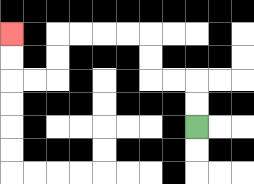{'start': '[8, 5]', 'end': '[0, 1]', 'path_directions': 'U,U,L,L,U,U,L,L,L,L,D,D,L,L,U,U', 'path_coordinates': '[[8, 5], [8, 4], [8, 3], [7, 3], [6, 3], [6, 2], [6, 1], [5, 1], [4, 1], [3, 1], [2, 1], [2, 2], [2, 3], [1, 3], [0, 3], [0, 2], [0, 1]]'}